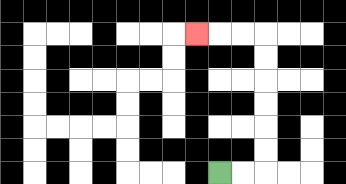{'start': '[9, 7]', 'end': '[8, 1]', 'path_directions': 'R,R,U,U,U,U,U,U,L,L,L', 'path_coordinates': '[[9, 7], [10, 7], [11, 7], [11, 6], [11, 5], [11, 4], [11, 3], [11, 2], [11, 1], [10, 1], [9, 1], [8, 1]]'}